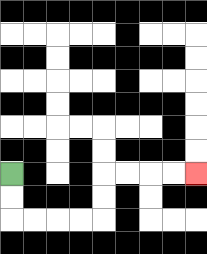{'start': '[0, 7]', 'end': '[8, 7]', 'path_directions': 'D,D,R,R,R,R,U,U,R,R,R,R', 'path_coordinates': '[[0, 7], [0, 8], [0, 9], [1, 9], [2, 9], [3, 9], [4, 9], [4, 8], [4, 7], [5, 7], [6, 7], [7, 7], [8, 7]]'}